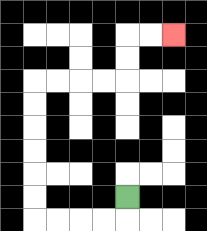{'start': '[5, 8]', 'end': '[7, 1]', 'path_directions': 'D,L,L,L,L,U,U,U,U,U,U,R,R,R,R,U,U,R,R', 'path_coordinates': '[[5, 8], [5, 9], [4, 9], [3, 9], [2, 9], [1, 9], [1, 8], [1, 7], [1, 6], [1, 5], [1, 4], [1, 3], [2, 3], [3, 3], [4, 3], [5, 3], [5, 2], [5, 1], [6, 1], [7, 1]]'}